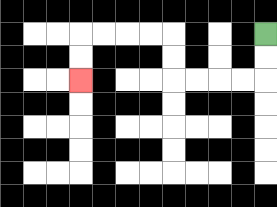{'start': '[11, 1]', 'end': '[3, 3]', 'path_directions': 'D,D,L,L,L,L,U,U,L,L,L,L,D,D', 'path_coordinates': '[[11, 1], [11, 2], [11, 3], [10, 3], [9, 3], [8, 3], [7, 3], [7, 2], [7, 1], [6, 1], [5, 1], [4, 1], [3, 1], [3, 2], [3, 3]]'}